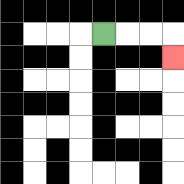{'start': '[4, 1]', 'end': '[7, 2]', 'path_directions': 'R,R,R,D', 'path_coordinates': '[[4, 1], [5, 1], [6, 1], [7, 1], [7, 2]]'}